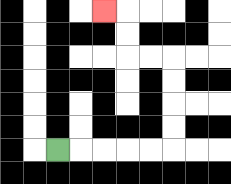{'start': '[2, 6]', 'end': '[4, 0]', 'path_directions': 'R,R,R,R,R,U,U,U,U,L,L,U,U,L', 'path_coordinates': '[[2, 6], [3, 6], [4, 6], [5, 6], [6, 6], [7, 6], [7, 5], [7, 4], [7, 3], [7, 2], [6, 2], [5, 2], [5, 1], [5, 0], [4, 0]]'}